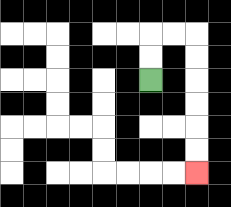{'start': '[6, 3]', 'end': '[8, 7]', 'path_directions': 'U,U,R,R,D,D,D,D,D,D', 'path_coordinates': '[[6, 3], [6, 2], [6, 1], [7, 1], [8, 1], [8, 2], [8, 3], [8, 4], [8, 5], [8, 6], [8, 7]]'}